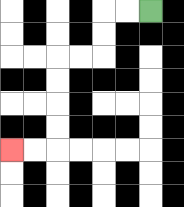{'start': '[6, 0]', 'end': '[0, 6]', 'path_directions': 'L,L,D,D,L,L,D,D,D,D,L,L', 'path_coordinates': '[[6, 0], [5, 0], [4, 0], [4, 1], [4, 2], [3, 2], [2, 2], [2, 3], [2, 4], [2, 5], [2, 6], [1, 6], [0, 6]]'}